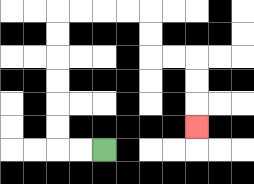{'start': '[4, 6]', 'end': '[8, 5]', 'path_directions': 'L,L,U,U,U,U,U,U,R,R,R,R,D,D,R,R,D,D,D', 'path_coordinates': '[[4, 6], [3, 6], [2, 6], [2, 5], [2, 4], [2, 3], [2, 2], [2, 1], [2, 0], [3, 0], [4, 0], [5, 0], [6, 0], [6, 1], [6, 2], [7, 2], [8, 2], [8, 3], [8, 4], [8, 5]]'}